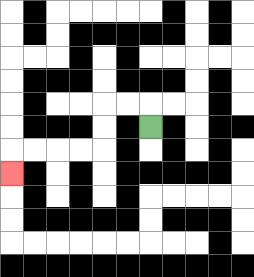{'start': '[6, 5]', 'end': '[0, 7]', 'path_directions': 'U,L,L,D,D,L,L,L,L,D', 'path_coordinates': '[[6, 5], [6, 4], [5, 4], [4, 4], [4, 5], [4, 6], [3, 6], [2, 6], [1, 6], [0, 6], [0, 7]]'}